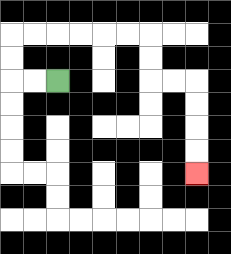{'start': '[2, 3]', 'end': '[8, 7]', 'path_directions': 'L,L,U,U,R,R,R,R,R,R,D,D,R,R,D,D,D,D', 'path_coordinates': '[[2, 3], [1, 3], [0, 3], [0, 2], [0, 1], [1, 1], [2, 1], [3, 1], [4, 1], [5, 1], [6, 1], [6, 2], [6, 3], [7, 3], [8, 3], [8, 4], [8, 5], [8, 6], [8, 7]]'}